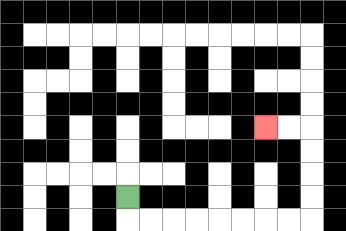{'start': '[5, 8]', 'end': '[11, 5]', 'path_directions': 'D,R,R,R,R,R,R,R,R,U,U,U,U,L,L', 'path_coordinates': '[[5, 8], [5, 9], [6, 9], [7, 9], [8, 9], [9, 9], [10, 9], [11, 9], [12, 9], [13, 9], [13, 8], [13, 7], [13, 6], [13, 5], [12, 5], [11, 5]]'}